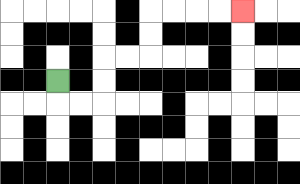{'start': '[2, 3]', 'end': '[10, 0]', 'path_directions': 'D,R,R,U,U,R,R,U,U,R,R,R,R', 'path_coordinates': '[[2, 3], [2, 4], [3, 4], [4, 4], [4, 3], [4, 2], [5, 2], [6, 2], [6, 1], [6, 0], [7, 0], [8, 0], [9, 0], [10, 0]]'}